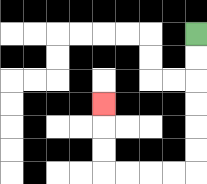{'start': '[8, 1]', 'end': '[4, 4]', 'path_directions': 'D,D,D,D,D,D,L,L,L,L,U,U,U', 'path_coordinates': '[[8, 1], [8, 2], [8, 3], [8, 4], [8, 5], [8, 6], [8, 7], [7, 7], [6, 7], [5, 7], [4, 7], [4, 6], [4, 5], [4, 4]]'}